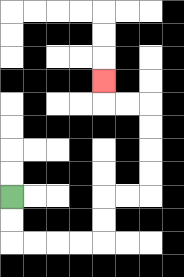{'start': '[0, 8]', 'end': '[4, 3]', 'path_directions': 'D,D,R,R,R,R,U,U,R,R,U,U,U,U,L,L,U', 'path_coordinates': '[[0, 8], [0, 9], [0, 10], [1, 10], [2, 10], [3, 10], [4, 10], [4, 9], [4, 8], [5, 8], [6, 8], [6, 7], [6, 6], [6, 5], [6, 4], [5, 4], [4, 4], [4, 3]]'}